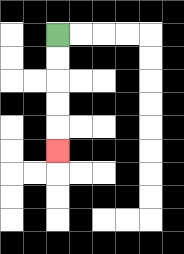{'start': '[2, 1]', 'end': '[2, 6]', 'path_directions': 'D,D,D,D,D', 'path_coordinates': '[[2, 1], [2, 2], [2, 3], [2, 4], [2, 5], [2, 6]]'}